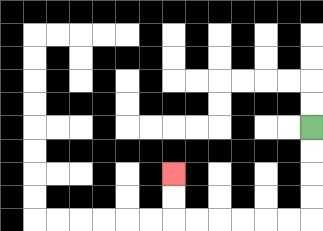{'start': '[13, 5]', 'end': '[7, 7]', 'path_directions': 'D,D,D,D,L,L,L,L,L,L,U,U', 'path_coordinates': '[[13, 5], [13, 6], [13, 7], [13, 8], [13, 9], [12, 9], [11, 9], [10, 9], [9, 9], [8, 9], [7, 9], [7, 8], [7, 7]]'}